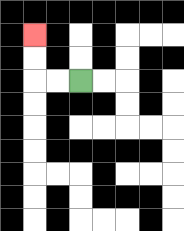{'start': '[3, 3]', 'end': '[1, 1]', 'path_directions': 'L,L,U,U', 'path_coordinates': '[[3, 3], [2, 3], [1, 3], [1, 2], [1, 1]]'}